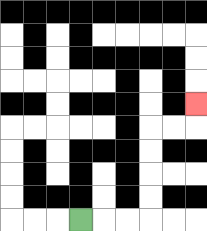{'start': '[3, 9]', 'end': '[8, 4]', 'path_directions': 'R,R,R,U,U,U,U,R,R,U', 'path_coordinates': '[[3, 9], [4, 9], [5, 9], [6, 9], [6, 8], [6, 7], [6, 6], [6, 5], [7, 5], [8, 5], [8, 4]]'}